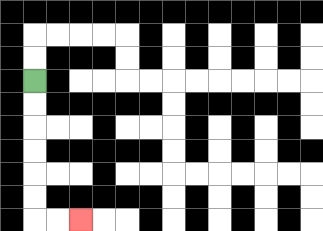{'start': '[1, 3]', 'end': '[3, 9]', 'path_directions': 'D,D,D,D,D,D,R,R', 'path_coordinates': '[[1, 3], [1, 4], [1, 5], [1, 6], [1, 7], [1, 8], [1, 9], [2, 9], [3, 9]]'}